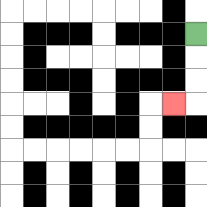{'start': '[8, 1]', 'end': '[7, 4]', 'path_directions': 'D,D,D,L', 'path_coordinates': '[[8, 1], [8, 2], [8, 3], [8, 4], [7, 4]]'}